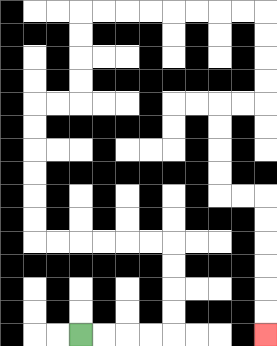{'start': '[3, 14]', 'end': '[11, 14]', 'path_directions': 'R,R,R,R,U,U,U,U,L,L,L,L,L,L,U,U,U,U,U,U,R,R,U,U,U,U,R,R,R,R,R,R,R,R,D,D,D,D,L,L,D,D,D,D,R,R,D,D,D,D,D,D', 'path_coordinates': '[[3, 14], [4, 14], [5, 14], [6, 14], [7, 14], [7, 13], [7, 12], [7, 11], [7, 10], [6, 10], [5, 10], [4, 10], [3, 10], [2, 10], [1, 10], [1, 9], [1, 8], [1, 7], [1, 6], [1, 5], [1, 4], [2, 4], [3, 4], [3, 3], [3, 2], [3, 1], [3, 0], [4, 0], [5, 0], [6, 0], [7, 0], [8, 0], [9, 0], [10, 0], [11, 0], [11, 1], [11, 2], [11, 3], [11, 4], [10, 4], [9, 4], [9, 5], [9, 6], [9, 7], [9, 8], [10, 8], [11, 8], [11, 9], [11, 10], [11, 11], [11, 12], [11, 13], [11, 14]]'}